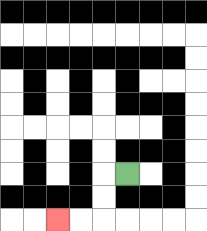{'start': '[5, 7]', 'end': '[2, 9]', 'path_directions': 'L,D,D,L,L', 'path_coordinates': '[[5, 7], [4, 7], [4, 8], [4, 9], [3, 9], [2, 9]]'}